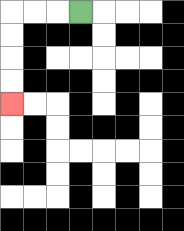{'start': '[3, 0]', 'end': '[0, 4]', 'path_directions': 'L,L,L,D,D,D,D', 'path_coordinates': '[[3, 0], [2, 0], [1, 0], [0, 0], [0, 1], [0, 2], [0, 3], [0, 4]]'}